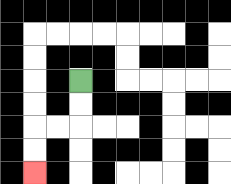{'start': '[3, 3]', 'end': '[1, 7]', 'path_directions': 'D,D,L,L,D,D', 'path_coordinates': '[[3, 3], [3, 4], [3, 5], [2, 5], [1, 5], [1, 6], [1, 7]]'}